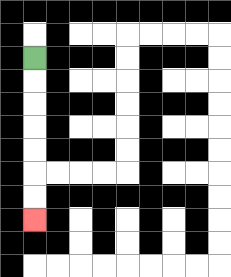{'start': '[1, 2]', 'end': '[1, 9]', 'path_directions': 'D,D,D,D,D,D,D', 'path_coordinates': '[[1, 2], [1, 3], [1, 4], [1, 5], [1, 6], [1, 7], [1, 8], [1, 9]]'}